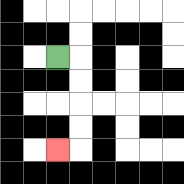{'start': '[2, 2]', 'end': '[2, 6]', 'path_directions': 'R,D,D,D,D,L', 'path_coordinates': '[[2, 2], [3, 2], [3, 3], [3, 4], [3, 5], [3, 6], [2, 6]]'}